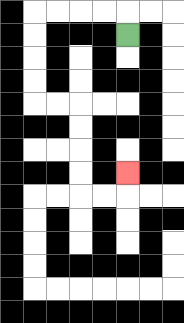{'start': '[5, 1]', 'end': '[5, 7]', 'path_directions': 'U,L,L,L,L,D,D,D,D,R,R,D,D,D,D,R,R,U', 'path_coordinates': '[[5, 1], [5, 0], [4, 0], [3, 0], [2, 0], [1, 0], [1, 1], [1, 2], [1, 3], [1, 4], [2, 4], [3, 4], [3, 5], [3, 6], [3, 7], [3, 8], [4, 8], [5, 8], [5, 7]]'}